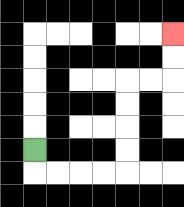{'start': '[1, 6]', 'end': '[7, 1]', 'path_directions': 'D,R,R,R,R,U,U,U,U,R,R,U,U', 'path_coordinates': '[[1, 6], [1, 7], [2, 7], [3, 7], [4, 7], [5, 7], [5, 6], [5, 5], [5, 4], [5, 3], [6, 3], [7, 3], [7, 2], [7, 1]]'}